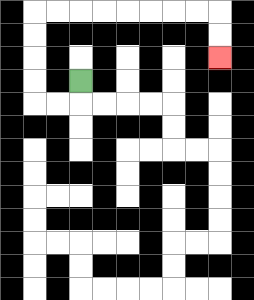{'start': '[3, 3]', 'end': '[9, 2]', 'path_directions': 'D,L,L,U,U,U,U,R,R,R,R,R,R,R,R,D,D', 'path_coordinates': '[[3, 3], [3, 4], [2, 4], [1, 4], [1, 3], [1, 2], [1, 1], [1, 0], [2, 0], [3, 0], [4, 0], [5, 0], [6, 0], [7, 0], [8, 0], [9, 0], [9, 1], [9, 2]]'}